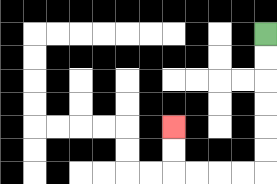{'start': '[11, 1]', 'end': '[7, 5]', 'path_directions': 'D,D,D,D,D,D,L,L,L,L,U,U', 'path_coordinates': '[[11, 1], [11, 2], [11, 3], [11, 4], [11, 5], [11, 6], [11, 7], [10, 7], [9, 7], [8, 7], [7, 7], [7, 6], [7, 5]]'}